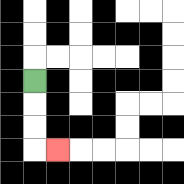{'start': '[1, 3]', 'end': '[2, 6]', 'path_directions': 'D,D,D,R', 'path_coordinates': '[[1, 3], [1, 4], [1, 5], [1, 6], [2, 6]]'}